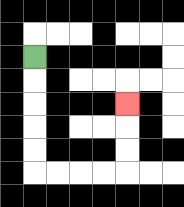{'start': '[1, 2]', 'end': '[5, 4]', 'path_directions': 'D,D,D,D,D,R,R,R,R,U,U,U', 'path_coordinates': '[[1, 2], [1, 3], [1, 4], [1, 5], [1, 6], [1, 7], [2, 7], [3, 7], [4, 7], [5, 7], [5, 6], [5, 5], [5, 4]]'}